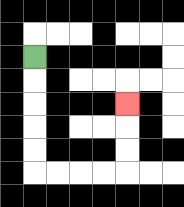{'start': '[1, 2]', 'end': '[5, 4]', 'path_directions': 'D,D,D,D,D,R,R,R,R,U,U,U', 'path_coordinates': '[[1, 2], [1, 3], [1, 4], [1, 5], [1, 6], [1, 7], [2, 7], [3, 7], [4, 7], [5, 7], [5, 6], [5, 5], [5, 4]]'}